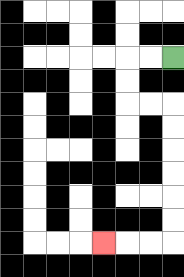{'start': '[7, 2]', 'end': '[4, 10]', 'path_directions': 'L,L,D,D,R,R,D,D,D,D,D,D,L,L,L', 'path_coordinates': '[[7, 2], [6, 2], [5, 2], [5, 3], [5, 4], [6, 4], [7, 4], [7, 5], [7, 6], [7, 7], [7, 8], [7, 9], [7, 10], [6, 10], [5, 10], [4, 10]]'}